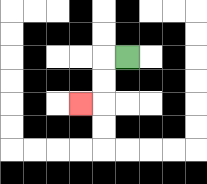{'start': '[5, 2]', 'end': '[3, 4]', 'path_directions': 'L,D,D,L', 'path_coordinates': '[[5, 2], [4, 2], [4, 3], [4, 4], [3, 4]]'}